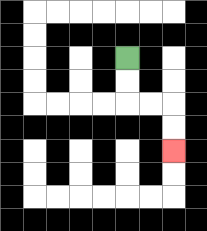{'start': '[5, 2]', 'end': '[7, 6]', 'path_directions': 'D,D,R,R,D,D', 'path_coordinates': '[[5, 2], [5, 3], [5, 4], [6, 4], [7, 4], [7, 5], [7, 6]]'}